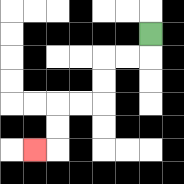{'start': '[6, 1]', 'end': '[1, 6]', 'path_directions': 'D,L,L,D,D,L,L,D,D,L', 'path_coordinates': '[[6, 1], [6, 2], [5, 2], [4, 2], [4, 3], [4, 4], [3, 4], [2, 4], [2, 5], [2, 6], [1, 6]]'}